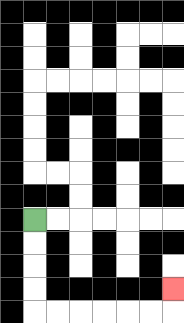{'start': '[1, 9]', 'end': '[7, 12]', 'path_directions': 'D,D,D,D,R,R,R,R,R,R,U', 'path_coordinates': '[[1, 9], [1, 10], [1, 11], [1, 12], [1, 13], [2, 13], [3, 13], [4, 13], [5, 13], [6, 13], [7, 13], [7, 12]]'}